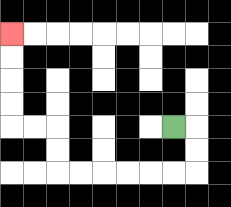{'start': '[7, 5]', 'end': '[0, 1]', 'path_directions': 'R,D,D,L,L,L,L,L,L,U,U,L,L,U,U,U,U', 'path_coordinates': '[[7, 5], [8, 5], [8, 6], [8, 7], [7, 7], [6, 7], [5, 7], [4, 7], [3, 7], [2, 7], [2, 6], [2, 5], [1, 5], [0, 5], [0, 4], [0, 3], [0, 2], [0, 1]]'}